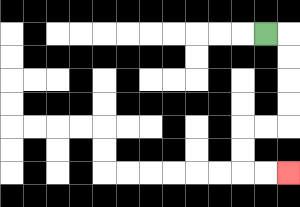{'start': '[11, 1]', 'end': '[12, 7]', 'path_directions': 'R,D,D,D,D,L,L,D,D,R,R', 'path_coordinates': '[[11, 1], [12, 1], [12, 2], [12, 3], [12, 4], [12, 5], [11, 5], [10, 5], [10, 6], [10, 7], [11, 7], [12, 7]]'}